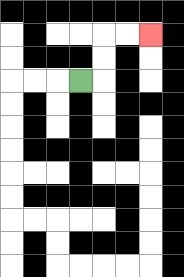{'start': '[3, 3]', 'end': '[6, 1]', 'path_directions': 'R,U,U,R,R', 'path_coordinates': '[[3, 3], [4, 3], [4, 2], [4, 1], [5, 1], [6, 1]]'}